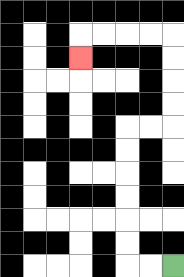{'start': '[7, 11]', 'end': '[3, 2]', 'path_directions': 'L,L,U,U,U,U,U,U,R,R,U,U,U,U,L,L,L,L,D', 'path_coordinates': '[[7, 11], [6, 11], [5, 11], [5, 10], [5, 9], [5, 8], [5, 7], [5, 6], [5, 5], [6, 5], [7, 5], [7, 4], [7, 3], [7, 2], [7, 1], [6, 1], [5, 1], [4, 1], [3, 1], [3, 2]]'}